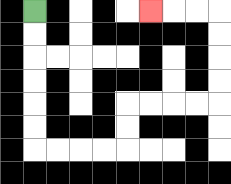{'start': '[1, 0]', 'end': '[6, 0]', 'path_directions': 'D,D,D,D,D,D,R,R,R,R,U,U,R,R,R,R,U,U,U,U,L,L,L', 'path_coordinates': '[[1, 0], [1, 1], [1, 2], [1, 3], [1, 4], [1, 5], [1, 6], [2, 6], [3, 6], [4, 6], [5, 6], [5, 5], [5, 4], [6, 4], [7, 4], [8, 4], [9, 4], [9, 3], [9, 2], [9, 1], [9, 0], [8, 0], [7, 0], [6, 0]]'}